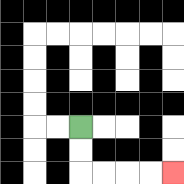{'start': '[3, 5]', 'end': '[7, 7]', 'path_directions': 'D,D,R,R,R,R', 'path_coordinates': '[[3, 5], [3, 6], [3, 7], [4, 7], [5, 7], [6, 7], [7, 7]]'}